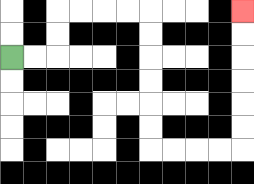{'start': '[0, 2]', 'end': '[10, 0]', 'path_directions': 'R,R,U,U,R,R,R,R,D,D,D,D,D,D,R,R,R,R,U,U,U,U,U,U', 'path_coordinates': '[[0, 2], [1, 2], [2, 2], [2, 1], [2, 0], [3, 0], [4, 0], [5, 0], [6, 0], [6, 1], [6, 2], [6, 3], [6, 4], [6, 5], [6, 6], [7, 6], [8, 6], [9, 6], [10, 6], [10, 5], [10, 4], [10, 3], [10, 2], [10, 1], [10, 0]]'}